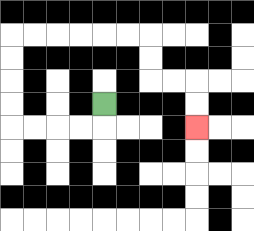{'start': '[4, 4]', 'end': '[8, 5]', 'path_directions': 'D,L,L,L,L,U,U,U,U,R,R,R,R,R,R,D,D,R,R,D,D', 'path_coordinates': '[[4, 4], [4, 5], [3, 5], [2, 5], [1, 5], [0, 5], [0, 4], [0, 3], [0, 2], [0, 1], [1, 1], [2, 1], [3, 1], [4, 1], [5, 1], [6, 1], [6, 2], [6, 3], [7, 3], [8, 3], [8, 4], [8, 5]]'}